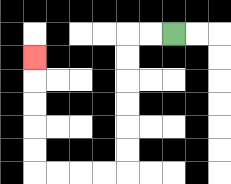{'start': '[7, 1]', 'end': '[1, 2]', 'path_directions': 'L,L,D,D,D,D,D,D,L,L,L,L,U,U,U,U,U', 'path_coordinates': '[[7, 1], [6, 1], [5, 1], [5, 2], [5, 3], [5, 4], [5, 5], [5, 6], [5, 7], [4, 7], [3, 7], [2, 7], [1, 7], [1, 6], [1, 5], [1, 4], [1, 3], [1, 2]]'}